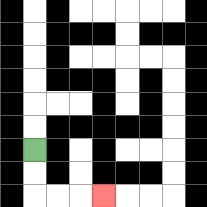{'start': '[1, 6]', 'end': '[4, 8]', 'path_directions': 'D,D,R,R,R', 'path_coordinates': '[[1, 6], [1, 7], [1, 8], [2, 8], [3, 8], [4, 8]]'}